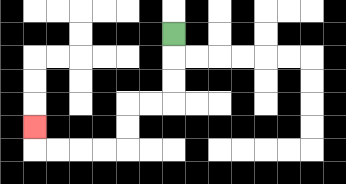{'start': '[7, 1]', 'end': '[1, 5]', 'path_directions': 'D,D,D,L,L,D,D,L,L,L,L,U', 'path_coordinates': '[[7, 1], [7, 2], [7, 3], [7, 4], [6, 4], [5, 4], [5, 5], [5, 6], [4, 6], [3, 6], [2, 6], [1, 6], [1, 5]]'}